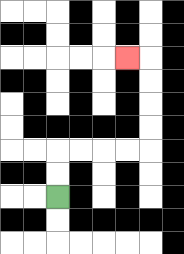{'start': '[2, 8]', 'end': '[5, 2]', 'path_directions': 'U,U,R,R,R,R,U,U,U,U,L', 'path_coordinates': '[[2, 8], [2, 7], [2, 6], [3, 6], [4, 6], [5, 6], [6, 6], [6, 5], [6, 4], [6, 3], [6, 2], [5, 2]]'}